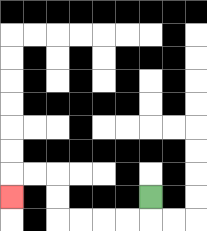{'start': '[6, 8]', 'end': '[0, 8]', 'path_directions': 'D,L,L,L,L,U,U,L,L,D', 'path_coordinates': '[[6, 8], [6, 9], [5, 9], [4, 9], [3, 9], [2, 9], [2, 8], [2, 7], [1, 7], [0, 7], [0, 8]]'}